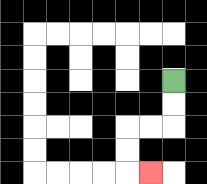{'start': '[7, 3]', 'end': '[6, 7]', 'path_directions': 'D,D,L,L,D,D,R', 'path_coordinates': '[[7, 3], [7, 4], [7, 5], [6, 5], [5, 5], [5, 6], [5, 7], [6, 7]]'}